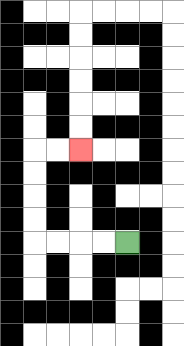{'start': '[5, 10]', 'end': '[3, 6]', 'path_directions': 'L,L,L,L,U,U,U,U,R,R', 'path_coordinates': '[[5, 10], [4, 10], [3, 10], [2, 10], [1, 10], [1, 9], [1, 8], [1, 7], [1, 6], [2, 6], [3, 6]]'}